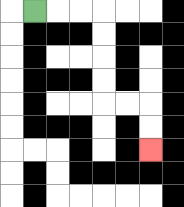{'start': '[1, 0]', 'end': '[6, 6]', 'path_directions': 'R,R,R,D,D,D,D,R,R,D,D', 'path_coordinates': '[[1, 0], [2, 0], [3, 0], [4, 0], [4, 1], [4, 2], [4, 3], [4, 4], [5, 4], [6, 4], [6, 5], [6, 6]]'}